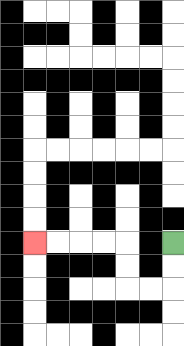{'start': '[7, 10]', 'end': '[1, 10]', 'path_directions': 'D,D,L,L,U,U,L,L,L,L', 'path_coordinates': '[[7, 10], [7, 11], [7, 12], [6, 12], [5, 12], [5, 11], [5, 10], [4, 10], [3, 10], [2, 10], [1, 10]]'}